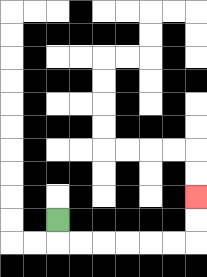{'start': '[2, 9]', 'end': '[8, 8]', 'path_directions': 'D,R,R,R,R,R,R,U,U', 'path_coordinates': '[[2, 9], [2, 10], [3, 10], [4, 10], [5, 10], [6, 10], [7, 10], [8, 10], [8, 9], [8, 8]]'}